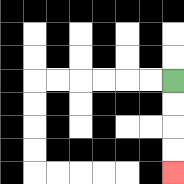{'start': '[7, 3]', 'end': '[7, 7]', 'path_directions': 'D,D,D,D', 'path_coordinates': '[[7, 3], [7, 4], [7, 5], [7, 6], [7, 7]]'}